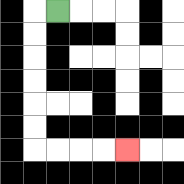{'start': '[2, 0]', 'end': '[5, 6]', 'path_directions': 'L,D,D,D,D,D,D,R,R,R,R', 'path_coordinates': '[[2, 0], [1, 0], [1, 1], [1, 2], [1, 3], [1, 4], [1, 5], [1, 6], [2, 6], [3, 6], [4, 6], [5, 6]]'}